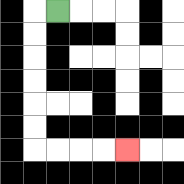{'start': '[2, 0]', 'end': '[5, 6]', 'path_directions': 'L,D,D,D,D,D,D,R,R,R,R', 'path_coordinates': '[[2, 0], [1, 0], [1, 1], [1, 2], [1, 3], [1, 4], [1, 5], [1, 6], [2, 6], [3, 6], [4, 6], [5, 6]]'}